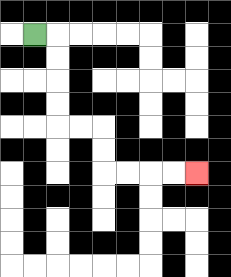{'start': '[1, 1]', 'end': '[8, 7]', 'path_directions': 'R,D,D,D,D,R,R,D,D,R,R,R,R', 'path_coordinates': '[[1, 1], [2, 1], [2, 2], [2, 3], [2, 4], [2, 5], [3, 5], [4, 5], [4, 6], [4, 7], [5, 7], [6, 7], [7, 7], [8, 7]]'}